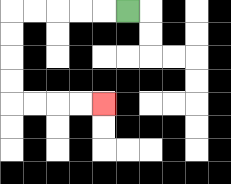{'start': '[5, 0]', 'end': '[4, 4]', 'path_directions': 'L,L,L,L,L,D,D,D,D,R,R,R,R', 'path_coordinates': '[[5, 0], [4, 0], [3, 0], [2, 0], [1, 0], [0, 0], [0, 1], [0, 2], [0, 3], [0, 4], [1, 4], [2, 4], [3, 4], [4, 4]]'}